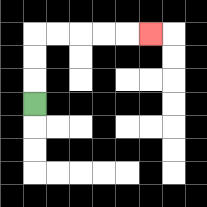{'start': '[1, 4]', 'end': '[6, 1]', 'path_directions': 'U,U,U,R,R,R,R,R', 'path_coordinates': '[[1, 4], [1, 3], [1, 2], [1, 1], [2, 1], [3, 1], [4, 1], [5, 1], [6, 1]]'}